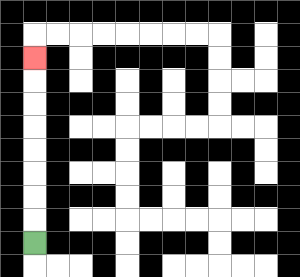{'start': '[1, 10]', 'end': '[1, 2]', 'path_directions': 'U,U,U,U,U,U,U,U', 'path_coordinates': '[[1, 10], [1, 9], [1, 8], [1, 7], [1, 6], [1, 5], [1, 4], [1, 3], [1, 2]]'}